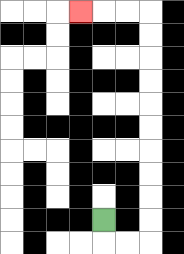{'start': '[4, 9]', 'end': '[3, 0]', 'path_directions': 'D,R,R,U,U,U,U,U,U,U,U,U,U,L,L,L', 'path_coordinates': '[[4, 9], [4, 10], [5, 10], [6, 10], [6, 9], [6, 8], [6, 7], [6, 6], [6, 5], [6, 4], [6, 3], [6, 2], [6, 1], [6, 0], [5, 0], [4, 0], [3, 0]]'}